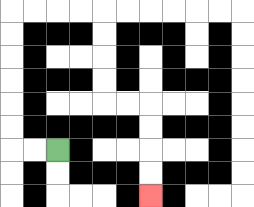{'start': '[2, 6]', 'end': '[6, 8]', 'path_directions': 'L,L,U,U,U,U,U,U,R,R,R,R,D,D,D,D,R,R,D,D,D,D', 'path_coordinates': '[[2, 6], [1, 6], [0, 6], [0, 5], [0, 4], [0, 3], [0, 2], [0, 1], [0, 0], [1, 0], [2, 0], [3, 0], [4, 0], [4, 1], [4, 2], [4, 3], [4, 4], [5, 4], [6, 4], [6, 5], [6, 6], [6, 7], [6, 8]]'}